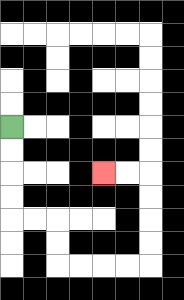{'start': '[0, 5]', 'end': '[4, 7]', 'path_directions': 'D,D,D,D,R,R,D,D,R,R,R,R,U,U,U,U,L,L', 'path_coordinates': '[[0, 5], [0, 6], [0, 7], [0, 8], [0, 9], [1, 9], [2, 9], [2, 10], [2, 11], [3, 11], [4, 11], [5, 11], [6, 11], [6, 10], [6, 9], [6, 8], [6, 7], [5, 7], [4, 7]]'}